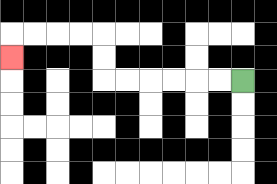{'start': '[10, 3]', 'end': '[0, 2]', 'path_directions': 'L,L,L,L,L,L,U,U,L,L,L,L,D', 'path_coordinates': '[[10, 3], [9, 3], [8, 3], [7, 3], [6, 3], [5, 3], [4, 3], [4, 2], [4, 1], [3, 1], [2, 1], [1, 1], [0, 1], [0, 2]]'}